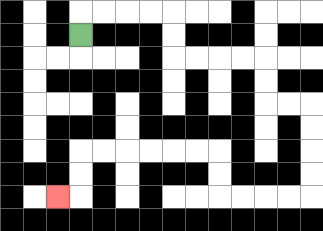{'start': '[3, 1]', 'end': '[2, 8]', 'path_directions': 'U,R,R,R,R,D,D,R,R,R,R,D,D,R,R,D,D,D,D,L,L,L,L,U,U,L,L,L,L,L,L,D,D,L', 'path_coordinates': '[[3, 1], [3, 0], [4, 0], [5, 0], [6, 0], [7, 0], [7, 1], [7, 2], [8, 2], [9, 2], [10, 2], [11, 2], [11, 3], [11, 4], [12, 4], [13, 4], [13, 5], [13, 6], [13, 7], [13, 8], [12, 8], [11, 8], [10, 8], [9, 8], [9, 7], [9, 6], [8, 6], [7, 6], [6, 6], [5, 6], [4, 6], [3, 6], [3, 7], [3, 8], [2, 8]]'}